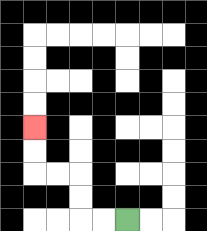{'start': '[5, 9]', 'end': '[1, 5]', 'path_directions': 'L,L,U,U,L,L,U,U', 'path_coordinates': '[[5, 9], [4, 9], [3, 9], [3, 8], [3, 7], [2, 7], [1, 7], [1, 6], [1, 5]]'}